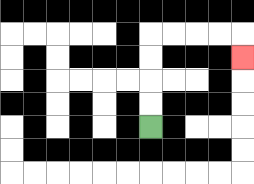{'start': '[6, 5]', 'end': '[10, 2]', 'path_directions': 'U,U,U,U,R,R,R,R,D', 'path_coordinates': '[[6, 5], [6, 4], [6, 3], [6, 2], [6, 1], [7, 1], [8, 1], [9, 1], [10, 1], [10, 2]]'}